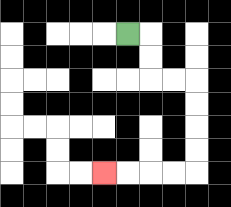{'start': '[5, 1]', 'end': '[4, 7]', 'path_directions': 'R,D,D,R,R,D,D,D,D,L,L,L,L', 'path_coordinates': '[[5, 1], [6, 1], [6, 2], [6, 3], [7, 3], [8, 3], [8, 4], [8, 5], [8, 6], [8, 7], [7, 7], [6, 7], [5, 7], [4, 7]]'}